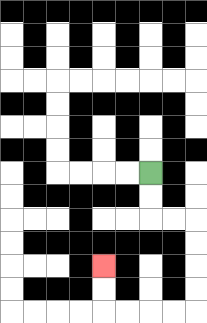{'start': '[6, 7]', 'end': '[4, 11]', 'path_directions': 'D,D,R,R,D,D,D,D,L,L,L,L,U,U', 'path_coordinates': '[[6, 7], [6, 8], [6, 9], [7, 9], [8, 9], [8, 10], [8, 11], [8, 12], [8, 13], [7, 13], [6, 13], [5, 13], [4, 13], [4, 12], [4, 11]]'}